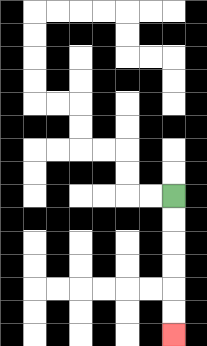{'start': '[7, 8]', 'end': '[7, 14]', 'path_directions': 'D,D,D,D,D,D', 'path_coordinates': '[[7, 8], [7, 9], [7, 10], [7, 11], [7, 12], [7, 13], [7, 14]]'}